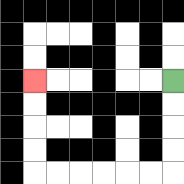{'start': '[7, 3]', 'end': '[1, 3]', 'path_directions': 'D,D,D,D,L,L,L,L,L,L,U,U,U,U', 'path_coordinates': '[[7, 3], [7, 4], [7, 5], [7, 6], [7, 7], [6, 7], [5, 7], [4, 7], [3, 7], [2, 7], [1, 7], [1, 6], [1, 5], [1, 4], [1, 3]]'}